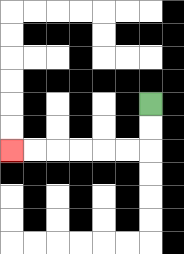{'start': '[6, 4]', 'end': '[0, 6]', 'path_directions': 'D,D,L,L,L,L,L,L', 'path_coordinates': '[[6, 4], [6, 5], [6, 6], [5, 6], [4, 6], [3, 6], [2, 6], [1, 6], [0, 6]]'}